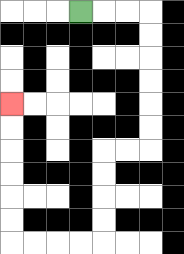{'start': '[3, 0]', 'end': '[0, 4]', 'path_directions': 'R,R,R,D,D,D,D,D,D,L,L,D,D,D,D,L,L,L,L,U,U,U,U,U,U', 'path_coordinates': '[[3, 0], [4, 0], [5, 0], [6, 0], [6, 1], [6, 2], [6, 3], [6, 4], [6, 5], [6, 6], [5, 6], [4, 6], [4, 7], [4, 8], [4, 9], [4, 10], [3, 10], [2, 10], [1, 10], [0, 10], [0, 9], [0, 8], [0, 7], [0, 6], [0, 5], [0, 4]]'}